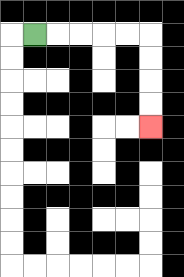{'start': '[1, 1]', 'end': '[6, 5]', 'path_directions': 'R,R,R,R,R,D,D,D,D', 'path_coordinates': '[[1, 1], [2, 1], [3, 1], [4, 1], [5, 1], [6, 1], [6, 2], [6, 3], [6, 4], [6, 5]]'}